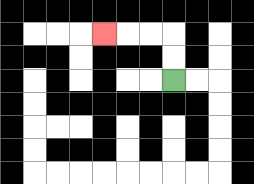{'start': '[7, 3]', 'end': '[4, 1]', 'path_directions': 'U,U,L,L,L', 'path_coordinates': '[[7, 3], [7, 2], [7, 1], [6, 1], [5, 1], [4, 1]]'}